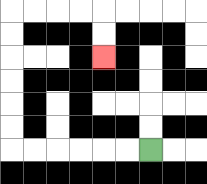{'start': '[6, 6]', 'end': '[4, 2]', 'path_directions': 'L,L,L,L,L,L,U,U,U,U,U,U,R,R,R,R,D,D', 'path_coordinates': '[[6, 6], [5, 6], [4, 6], [3, 6], [2, 6], [1, 6], [0, 6], [0, 5], [0, 4], [0, 3], [0, 2], [0, 1], [0, 0], [1, 0], [2, 0], [3, 0], [4, 0], [4, 1], [4, 2]]'}